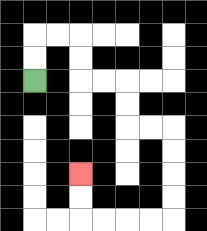{'start': '[1, 3]', 'end': '[3, 7]', 'path_directions': 'U,U,R,R,D,D,R,R,D,D,R,R,D,D,D,D,L,L,L,L,U,U', 'path_coordinates': '[[1, 3], [1, 2], [1, 1], [2, 1], [3, 1], [3, 2], [3, 3], [4, 3], [5, 3], [5, 4], [5, 5], [6, 5], [7, 5], [7, 6], [7, 7], [7, 8], [7, 9], [6, 9], [5, 9], [4, 9], [3, 9], [3, 8], [3, 7]]'}